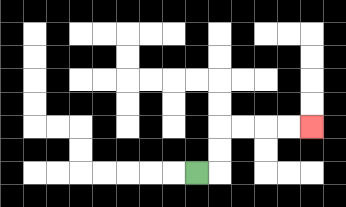{'start': '[8, 7]', 'end': '[13, 5]', 'path_directions': 'R,U,U,R,R,R,R', 'path_coordinates': '[[8, 7], [9, 7], [9, 6], [9, 5], [10, 5], [11, 5], [12, 5], [13, 5]]'}